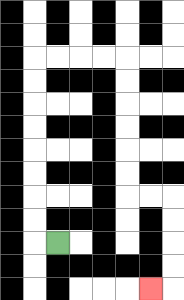{'start': '[2, 10]', 'end': '[6, 12]', 'path_directions': 'L,U,U,U,U,U,U,U,U,R,R,R,R,D,D,D,D,D,D,R,R,D,D,D,D,L', 'path_coordinates': '[[2, 10], [1, 10], [1, 9], [1, 8], [1, 7], [1, 6], [1, 5], [1, 4], [1, 3], [1, 2], [2, 2], [3, 2], [4, 2], [5, 2], [5, 3], [5, 4], [5, 5], [5, 6], [5, 7], [5, 8], [6, 8], [7, 8], [7, 9], [7, 10], [7, 11], [7, 12], [6, 12]]'}